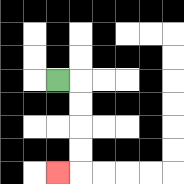{'start': '[2, 3]', 'end': '[2, 7]', 'path_directions': 'R,D,D,D,D,L', 'path_coordinates': '[[2, 3], [3, 3], [3, 4], [3, 5], [3, 6], [3, 7], [2, 7]]'}